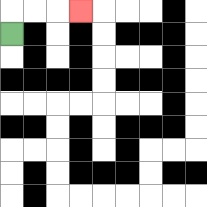{'start': '[0, 1]', 'end': '[3, 0]', 'path_directions': 'U,R,R,R', 'path_coordinates': '[[0, 1], [0, 0], [1, 0], [2, 0], [3, 0]]'}